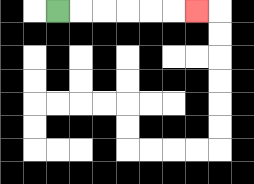{'start': '[2, 0]', 'end': '[8, 0]', 'path_directions': 'R,R,R,R,R,R', 'path_coordinates': '[[2, 0], [3, 0], [4, 0], [5, 0], [6, 0], [7, 0], [8, 0]]'}